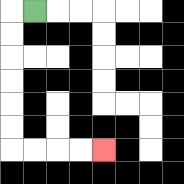{'start': '[1, 0]', 'end': '[4, 6]', 'path_directions': 'L,D,D,D,D,D,D,R,R,R,R', 'path_coordinates': '[[1, 0], [0, 0], [0, 1], [0, 2], [0, 3], [0, 4], [0, 5], [0, 6], [1, 6], [2, 6], [3, 6], [4, 6]]'}